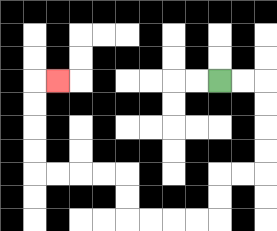{'start': '[9, 3]', 'end': '[2, 3]', 'path_directions': 'R,R,D,D,D,D,L,L,D,D,L,L,L,L,U,U,L,L,L,L,U,U,U,U,R', 'path_coordinates': '[[9, 3], [10, 3], [11, 3], [11, 4], [11, 5], [11, 6], [11, 7], [10, 7], [9, 7], [9, 8], [9, 9], [8, 9], [7, 9], [6, 9], [5, 9], [5, 8], [5, 7], [4, 7], [3, 7], [2, 7], [1, 7], [1, 6], [1, 5], [1, 4], [1, 3], [2, 3]]'}